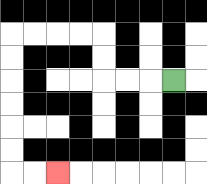{'start': '[7, 3]', 'end': '[2, 7]', 'path_directions': 'L,L,L,U,U,L,L,L,L,D,D,D,D,D,D,R,R', 'path_coordinates': '[[7, 3], [6, 3], [5, 3], [4, 3], [4, 2], [4, 1], [3, 1], [2, 1], [1, 1], [0, 1], [0, 2], [0, 3], [0, 4], [0, 5], [0, 6], [0, 7], [1, 7], [2, 7]]'}